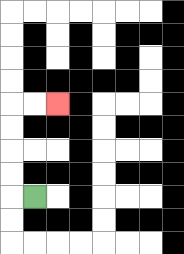{'start': '[1, 8]', 'end': '[2, 4]', 'path_directions': 'L,U,U,U,U,R,R', 'path_coordinates': '[[1, 8], [0, 8], [0, 7], [0, 6], [0, 5], [0, 4], [1, 4], [2, 4]]'}